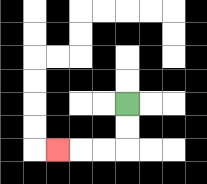{'start': '[5, 4]', 'end': '[2, 6]', 'path_directions': 'D,D,L,L,L', 'path_coordinates': '[[5, 4], [5, 5], [5, 6], [4, 6], [3, 6], [2, 6]]'}